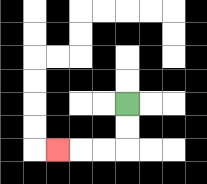{'start': '[5, 4]', 'end': '[2, 6]', 'path_directions': 'D,D,L,L,L', 'path_coordinates': '[[5, 4], [5, 5], [5, 6], [4, 6], [3, 6], [2, 6]]'}